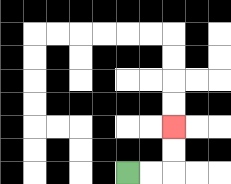{'start': '[5, 7]', 'end': '[7, 5]', 'path_directions': 'R,R,U,U', 'path_coordinates': '[[5, 7], [6, 7], [7, 7], [7, 6], [7, 5]]'}